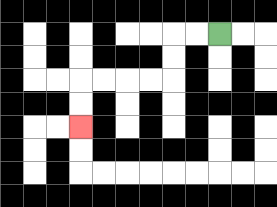{'start': '[9, 1]', 'end': '[3, 5]', 'path_directions': 'L,L,D,D,L,L,L,L,D,D', 'path_coordinates': '[[9, 1], [8, 1], [7, 1], [7, 2], [7, 3], [6, 3], [5, 3], [4, 3], [3, 3], [3, 4], [3, 5]]'}